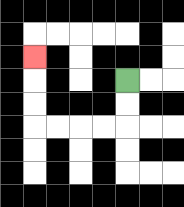{'start': '[5, 3]', 'end': '[1, 2]', 'path_directions': 'D,D,L,L,L,L,U,U,U', 'path_coordinates': '[[5, 3], [5, 4], [5, 5], [4, 5], [3, 5], [2, 5], [1, 5], [1, 4], [1, 3], [1, 2]]'}